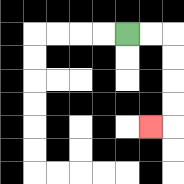{'start': '[5, 1]', 'end': '[6, 5]', 'path_directions': 'R,R,D,D,D,D,L', 'path_coordinates': '[[5, 1], [6, 1], [7, 1], [7, 2], [7, 3], [7, 4], [7, 5], [6, 5]]'}